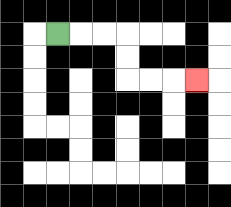{'start': '[2, 1]', 'end': '[8, 3]', 'path_directions': 'R,R,R,D,D,R,R,R', 'path_coordinates': '[[2, 1], [3, 1], [4, 1], [5, 1], [5, 2], [5, 3], [6, 3], [7, 3], [8, 3]]'}